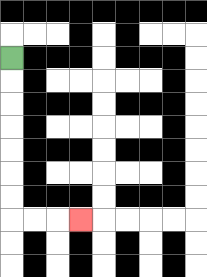{'start': '[0, 2]', 'end': '[3, 9]', 'path_directions': 'D,D,D,D,D,D,D,R,R,R', 'path_coordinates': '[[0, 2], [0, 3], [0, 4], [0, 5], [0, 6], [0, 7], [0, 8], [0, 9], [1, 9], [2, 9], [3, 9]]'}